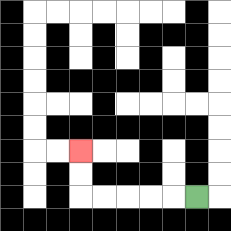{'start': '[8, 8]', 'end': '[3, 6]', 'path_directions': 'L,L,L,L,L,U,U', 'path_coordinates': '[[8, 8], [7, 8], [6, 8], [5, 8], [4, 8], [3, 8], [3, 7], [3, 6]]'}